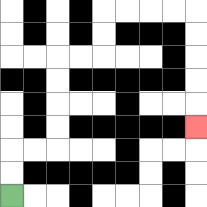{'start': '[0, 8]', 'end': '[8, 5]', 'path_directions': 'U,U,R,R,U,U,U,U,R,R,U,U,R,R,R,R,D,D,D,D,D', 'path_coordinates': '[[0, 8], [0, 7], [0, 6], [1, 6], [2, 6], [2, 5], [2, 4], [2, 3], [2, 2], [3, 2], [4, 2], [4, 1], [4, 0], [5, 0], [6, 0], [7, 0], [8, 0], [8, 1], [8, 2], [8, 3], [8, 4], [8, 5]]'}